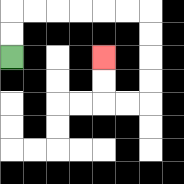{'start': '[0, 2]', 'end': '[4, 2]', 'path_directions': 'U,U,R,R,R,R,R,R,D,D,D,D,L,L,U,U', 'path_coordinates': '[[0, 2], [0, 1], [0, 0], [1, 0], [2, 0], [3, 0], [4, 0], [5, 0], [6, 0], [6, 1], [6, 2], [6, 3], [6, 4], [5, 4], [4, 4], [4, 3], [4, 2]]'}